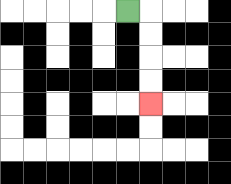{'start': '[5, 0]', 'end': '[6, 4]', 'path_directions': 'R,D,D,D,D', 'path_coordinates': '[[5, 0], [6, 0], [6, 1], [6, 2], [6, 3], [6, 4]]'}